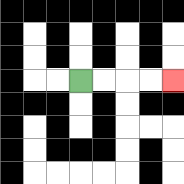{'start': '[3, 3]', 'end': '[7, 3]', 'path_directions': 'R,R,R,R', 'path_coordinates': '[[3, 3], [4, 3], [5, 3], [6, 3], [7, 3]]'}